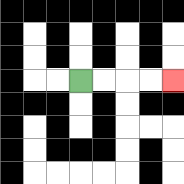{'start': '[3, 3]', 'end': '[7, 3]', 'path_directions': 'R,R,R,R', 'path_coordinates': '[[3, 3], [4, 3], [5, 3], [6, 3], [7, 3]]'}